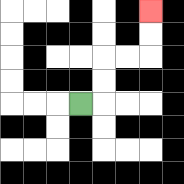{'start': '[3, 4]', 'end': '[6, 0]', 'path_directions': 'R,U,U,R,R,U,U', 'path_coordinates': '[[3, 4], [4, 4], [4, 3], [4, 2], [5, 2], [6, 2], [6, 1], [6, 0]]'}